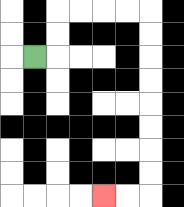{'start': '[1, 2]', 'end': '[4, 8]', 'path_directions': 'R,U,U,R,R,R,R,D,D,D,D,D,D,D,D,L,L', 'path_coordinates': '[[1, 2], [2, 2], [2, 1], [2, 0], [3, 0], [4, 0], [5, 0], [6, 0], [6, 1], [6, 2], [6, 3], [6, 4], [6, 5], [6, 6], [6, 7], [6, 8], [5, 8], [4, 8]]'}